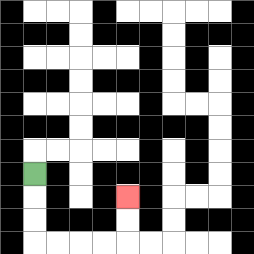{'start': '[1, 7]', 'end': '[5, 8]', 'path_directions': 'D,D,D,R,R,R,R,U,U', 'path_coordinates': '[[1, 7], [1, 8], [1, 9], [1, 10], [2, 10], [3, 10], [4, 10], [5, 10], [5, 9], [5, 8]]'}